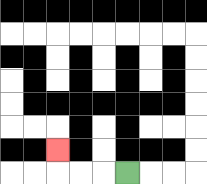{'start': '[5, 7]', 'end': '[2, 6]', 'path_directions': 'L,L,L,U', 'path_coordinates': '[[5, 7], [4, 7], [3, 7], [2, 7], [2, 6]]'}